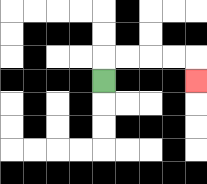{'start': '[4, 3]', 'end': '[8, 3]', 'path_directions': 'U,R,R,R,R,D', 'path_coordinates': '[[4, 3], [4, 2], [5, 2], [6, 2], [7, 2], [8, 2], [8, 3]]'}